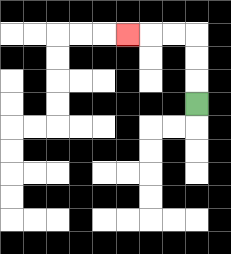{'start': '[8, 4]', 'end': '[5, 1]', 'path_directions': 'U,U,U,L,L,L', 'path_coordinates': '[[8, 4], [8, 3], [8, 2], [8, 1], [7, 1], [6, 1], [5, 1]]'}